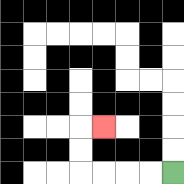{'start': '[7, 7]', 'end': '[4, 5]', 'path_directions': 'L,L,L,L,U,U,R', 'path_coordinates': '[[7, 7], [6, 7], [5, 7], [4, 7], [3, 7], [3, 6], [3, 5], [4, 5]]'}